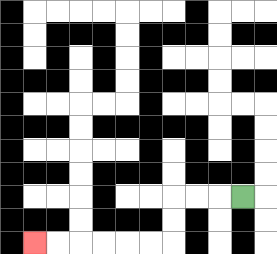{'start': '[10, 8]', 'end': '[1, 10]', 'path_directions': 'L,L,L,D,D,L,L,L,L,L,L', 'path_coordinates': '[[10, 8], [9, 8], [8, 8], [7, 8], [7, 9], [7, 10], [6, 10], [5, 10], [4, 10], [3, 10], [2, 10], [1, 10]]'}